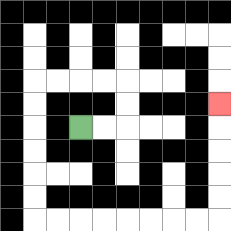{'start': '[3, 5]', 'end': '[9, 4]', 'path_directions': 'R,R,U,U,L,L,L,L,D,D,D,D,D,D,R,R,R,R,R,R,R,R,U,U,U,U,U', 'path_coordinates': '[[3, 5], [4, 5], [5, 5], [5, 4], [5, 3], [4, 3], [3, 3], [2, 3], [1, 3], [1, 4], [1, 5], [1, 6], [1, 7], [1, 8], [1, 9], [2, 9], [3, 9], [4, 9], [5, 9], [6, 9], [7, 9], [8, 9], [9, 9], [9, 8], [9, 7], [9, 6], [9, 5], [9, 4]]'}